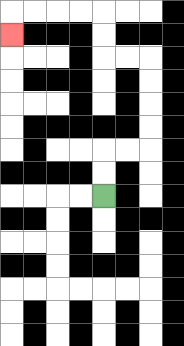{'start': '[4, 8]', 'end': '[0, 1]', 'path_directions': 'U,U,R,R,U,U,U,U,L,L,U,U,L,L,L,L,D', 'path_coordinates': '[[4, 8], [4, 7], [4, 6], [5, 6], [6, 6], [6, 5], [6, 4], [6, 3], [6, 2], [5, 2], [4, 2], [4, 1], [4, 0], [3, 0], [2, 0], [1, 0], [0, 0], [0, 1]]'}